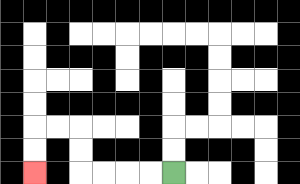{'start': '[7, 7]', 'end': '[1, 7]', 'path_directions': 'L,L,L,L,U,U,L,L,D,D', 'path_coordinates': '[[7, 7], [6, 7], [5, 7], [4, 7], [3, 7], [3, 6], [3, 5], [2, 5], [1, 5], [1, 6], [1, 7]]'}